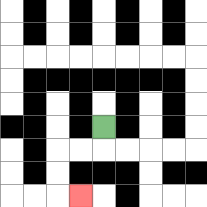{'start': '[4, 5]', 'end': '[3, 8]', 'path_directions': 'D,L,L,D,D,R', 'path_coordinates': '[[4, 5], [4, 6], [3, 6], [2, 6], [2, 7], [2, 8], [3, 8]]'}